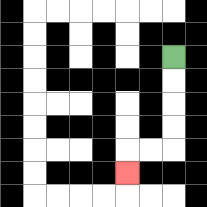{'start': '[7, 2]', 'end': '[5, 7]', 'path_directions': 'D,D,D,D,L,L,D', 'path_coordinates': '[[7, 2], [7, 3], [7, 4], [7, 5], [7, 6], [6, 6], [5, 6], [5, 7]]'}